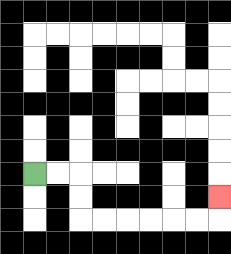{'start': '[1, 7]', 'end': '[9, 8]', 'path_directions': 'R,R,D,D,R,R,R,R,R,R,U', 'path_coordinates': '[[1, 7], [2, 7], [3, 7], [3, 8], [3, 9], [4, 9], [5, 9], [6, 9], [7, 9], [8, 9], [9, 9], [9, 8]]'}